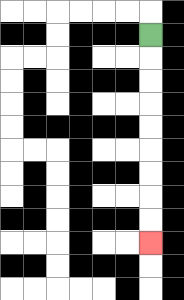{'start': '[6, 1]', 'end': '[6, 10]', 'path_directions': 'D,D,D,D,D,D,D,D,D', 'path_coordinates': '[[6, 1], [6, 2], [6, 3], [6, 4], [6, 5], [6, 6], [6, 7], [6, 8], [6, 9], [6, 10]]'}